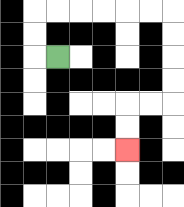{'start': '[2, 2]', 'end': '[5, 6]', 'path_directions': 'L,U,U,R,R,R,R,R,R,D,D,D,D,L,L,D,D', 'path_coordinates': '[[2, 2], [1, 2], [1, 1], [1, 0], [2, 0], [3, 0], [4, 0], [5, 0], [6, 0], [7, 0], [7, 1], [7, 2], [7, 3], [7, 4], [6, 4], [5, 4], [5, 5], [5, 6]]'}